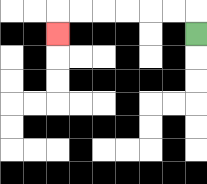{'start': '[8, 1]', 'end': '[2, 1]', 'path_directions': 'U,L,L,L,L,L,L,D', 'path_coordinates': '[[8, 1], [8, 0], [7, 0], [6, 0], [5, 0], [4, 0], [3, 0], [2, 0], [2, 1]]'}